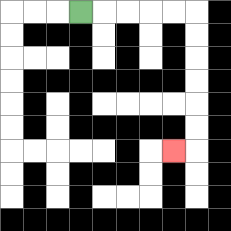{'start': '[3, 0]', 'end': '[7, 6]', 'path_directions': 'R,R,R,R,R,D,D,D,D,D,D,L', 'path_coordinates': '[[3, 0], [4, 0], [5, 0], [6, 0], [7, 0], [8, 0], [8, 1], [8, 2], [8, 3], [8, 4], [8, 5], [8, 6], [7, 6]]'}